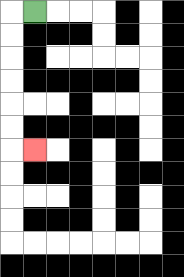{'start': '[1, 0]', 'end': '[1, 6]', 'path_directions': 'L,D,D,D,D,D,D,R', 'path_coordinates': '[[1, 0], [0, 0], [0, 1], [0, 2], [0, 3], [0, 4], [0, 5], [0, 6], [1, 6]]'}